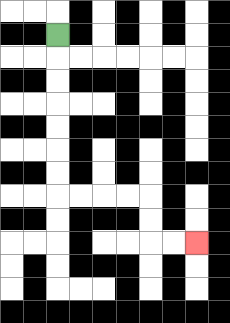{'start': '[2, 1]', 'end': '[8, 10]', 'path_directions': 'D,D,D,D,D,D,D,R,R,R,R,D,D,R,R', 'path_coordinates': '[[2, 1], [2, 2], [2, 3], [2, 4], [2, 5], [2, 6], [2, 7], [2, 8], [3, 8], [4, 8], [5, 8], [6, 8], [6, 9], [6, 10], [7, 10], [8, 10]]'}